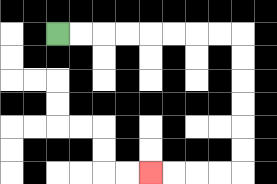{'start': '[2, 1]', 'end': '[6, 7]', 'path_directions': 'R,R,R,R,R,R,R,R,D,D,D,D,D,D,L,L,L,L', 'path_coordinates': '[[2, 1], [3, 1], [4, 1], [5, 1], [6, 1], [7, 1], [8, 1], [9, 1], [10, 1], [10, 2], [10, 3], [10, 4], [10, 5], [10, 6], [10, 7], [9, 7], [8, 7], [7, 7], [6, 7]]'}